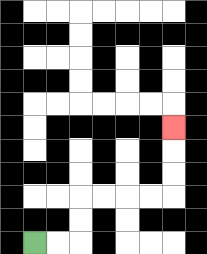{'start': '[1, 10]', 'end': '[7, 5]', 'path_directions': 'R,R,U,U,R,R,R,R,U,U,U', 'path_coordinates': '[[1, 10], [2, 10], [3, 10], [3, 9], [3, 8], [4, 8], [5, 8], [6, 8], [7, 8], [7, 7], [7, 6], [7, 5]]'}